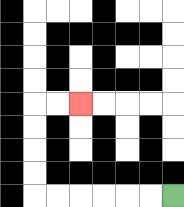{'start': '[7, 8]', 'end': '[3, 4]', 'path_directions': 'L,L,L,L,L,L,U,U,U,U,R,R', 'path_coordinates': '[[7, 8], [6, 8], [5, 8], [4, 8], [3, 8], [2, 8], [1, 8], [1, 7], [1, 6], [1, 5], [1, 4], [2, 4], [3, 4]]'}